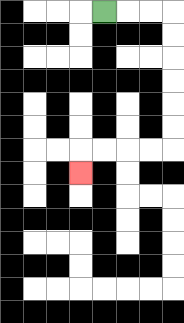{'start': '[4, 0]', 'end': '[3, 7]', 'path_directions': 'R,R,R,D,D,D,D,D,D,L,L,L,L,D', 'path_coordinates': '[[4, 0], [5, 0], [6, 0], [7, 0], [7, 1], [7, 2], [7, 3], [7, 4], [7, 5], [7, 6], [6, 6], [5, 6], [4, 6], [3, 6], [3, 7]]'}